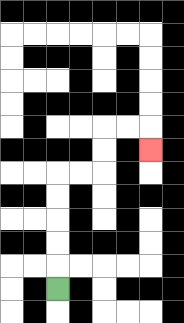{'start': '[2, 12]', 'end': '[6, 6]', 'path_directions': 'U,U,U,U,U,R,R,U,U,R,R,D', 'path_coordinates': '[[2, 12], [2, 11], [2, 10], [2, 9], [2, 8], [2, 7], [3, 7], [4, 7], [4, 6], [4, 5], [5, 5], [6, 5], [6, 6]]'}